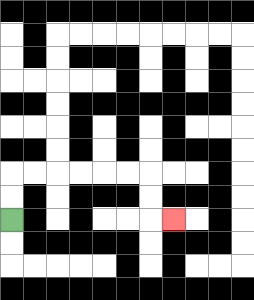{'start': '[0, 9]', 'end': '[7, 9]', 'path_directions': 'U,U,R,R,R,R,R,R,D,D,R', 'path_coordinates': '[[0, 9], [0, 8], [0, 7], [1, 7], [2, 7], [3, 7], [4, 7], [5, 7], [6, 7], [6, 8], [6, 9], [7, 9]]'}